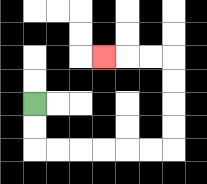{'start': '[1, 4]', 'end': '[4, 2]', 'path_directions': 'D,D,R,R,R,R,R,R,U,U,U,U,L,L,L', 'path_coordinates': '[[1, 4], [1, 5], [1, 6], [2, 6], [3, 6], [4, 6], [5, 6], [6, 6], [7, 6], [7, 5], [7, 4], [7, 3], [7, 2], [6, 2], [5, 2], [4, 2]]'}